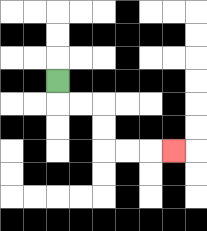{'start': '[2, 3]', 'end': '[7, 6]', 'path_directions': 'D,R,R,D,D,R,R,R', 'path_coordinates': '[[2, 3], [2, 4], [3, 4], [4, 4], [4, 5], [4, 6], [5, 6], [6, 6], [7, 6]]'}